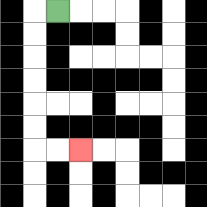{'start': '[2, 0]', 'end': '[3, 6]', 'path_directions': 'L,D,D,D,D,D,D,R,R', 'path_coordinates': '[[2, 0], [1, 0], [1, 1], [1, 2], [1, 3], [1, 4], [1, 5], [1, 6], [2, 6], [3, 6]]'}